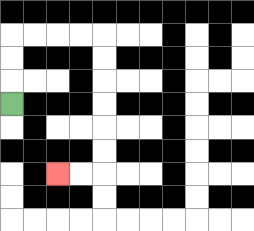{'start': '[0, 4]', 'end': '[2, 7]', 'path_directions': 'U,U,U,R,R,R,R,D,D,D,D,D,D,L,L', 'path_coordinates': '[[0, 4], [0, 3], [0, 2], [0, 1], [1, 1], [2, 1], [3, 1], [4, 1], [4, 2], [4, 3], [4, 4], [4, 5], [4, 6], [4, 7], [3, 7], [2, 7]]'}